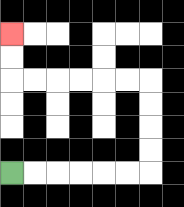{'start': '[0, 7]', 'end': '[0, 1]', 'path_directions': 'R,R,R,R,R,R,U,U,U,U,L,L,L,L,L,L,U,U', 'path_coordinates': '[[0, 7], [1, 7], [2, 7], [3, 7], [4, 7], [5, 7], [6, 7], [6, 6], [6, 5], [6, 4], [6, 3], [5, 3], [4, 3], [3, 3], [2, 3], [1, 3], [0, 3], [0, 2], [0, 1]]'}